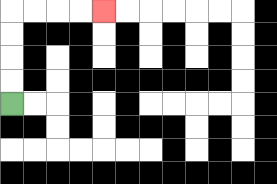{'start': '[0, 4]', 'end': '[4, 0]', 'path_directions': 'U,U,U,U,R,R,R,R', 'path_coordinates': '[[0, 4], [0, 3], [0, 2], [0, 1], [0, 0], [1, 0], [2, 0], [3, 0], [4, 0]]'}